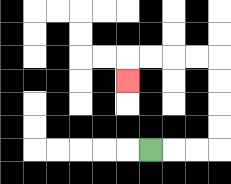{'start': '[6, 6]', 'end': '[5, 3]', 'path_directions': 'R,R,R,U,U,U,U,L,L,L,L,D', 'path_coordinates': '[[6, 6], [7, 6], [8, 6], [9, 6], [9, 5], [9, 4], [9, 3], [9, 2], [8, 2], [7, 2], [6, 2], [5, 2], [5, 3]]'}